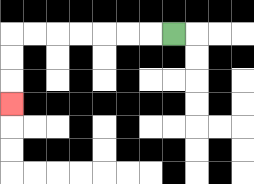{'start': '[7, 1]', 'end': '[0, 4]', 'path_directions': 'L,L,L,L,L,L,L,D,D,D', 'path_coordinates': '[[7, 1], [6, 1], [5, 1], [4, 1], [3, 1], [2, 1], [1, 1], [0, 1], [0, 2], [0, 3], [0, 4]]'}